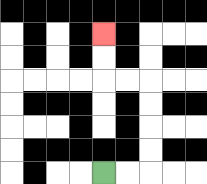{'start': '[4, 7]', 'end': '[4, 1]', 'path_directions': 'R,R,U,U,U,U,L,L,U,U', 'path_coordinates': '[[4, 7], [5, 7], [6, 7], [6, 6], [6, 5], [6, 4], [6, 3], [5, 3], [4, 3], [4, 2], [4, 1]]'}